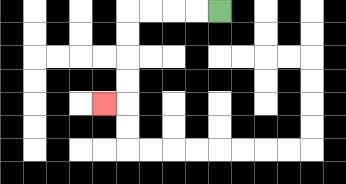{'start': '[9, 0]', 'end': '[4, 4]', 'path_directions': 'L,L,L,L,D,D,D,D,L', 'path_coordinates': '[[9, 0], [8, 0], [7, 0], [6, 0], [5, 0], [5, 1], [5, 2], [5, 3], [5, 4], [4, 4]]'}